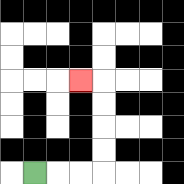{'start': '[1, 7]', 'end': '[3, 3]', 'path_directions': 'R,R,R,U,U,U,U,L', 'path_coordinates': '[[1, 7], [2, 7], [3, 7], [4, 7], [4, 6], [4, 5], [4, 4], [4, 3], [3, 3]]'}